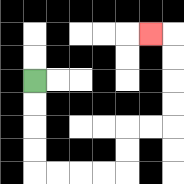{'start': '[1, 3]', 'end': '[6, 1]', 'path_directions': 'D,D,D,D,R,R,R,R,U,U,R,R,U,U,U,U,L', 'path_coordinates': '[[1, 3], [1, 4], [1, 5], [1, 6], [1, 7], [2, 7], [3, 7], [4, 7], [5, 7], [5, 6], [5, 5], [6, 5], [7, 5], [7, 4], [7, 3], [7, 2], [7, 1], [6, 1]]'}